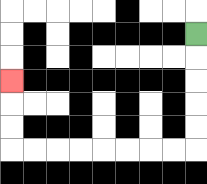{'start': '[8, 1]', 'end': '[0, 3]', 'path_directions': 'D,D,D,D,D,L,L,L,L,L,L,L,L,U,U,U', 'path_coordinates': '[[8, 1], [8, 2], [8, 3], [8, 4], [8, 5], [8, 6], [7, 6], [6, 6], [5, 6], [4, 6], [3, 6], [2, 6], [1, 6], [0, 6], [0, 5], [0, 4], [0, 3]]'}